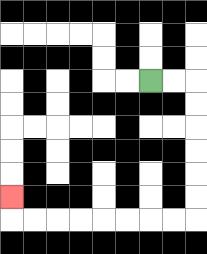{'start': '[6, 3]', 'end': '[0, 8]', 'path_directions': 'R,R,D,D,D,D,D,D,L,L,L,L,L,L,L,L,U', 'path_coordinates': '[[6, 3], [7, 3], [8, 3], [8, 4], [8, 5], [8, 6], [8, 7], [8, 8], [8, 9], [7, 9], [6, 9], [5, 9], [4, 9], [3, 9], [2, 9], [1, 9], [0, 9], [0, 8]]'}